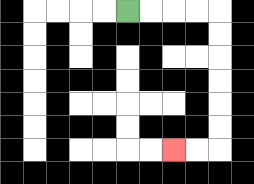{'start': '[5, 0]', 'end': '[7, 6]', 'path_directions': 'R,R,R,R,D,D,D,D,D,D,L,L', 'path_coordinates': '[[5, 0], [6, 0], [7, 0], [8, 0], [9, 0], [9, 1], [9, 2], [9, 3], [9, 4], [9, 5], [9, 6], [8, 6], [7, 6]]'}